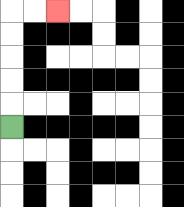{'start': '[0, 5]', 'end': '[2, 0]', 'path_directions': 'U,U,U,U,U,R,R', 'path_coordinates': '[[0, 5], [0, 4], [0, 3], [0, 2], [0, 1], [0, 0], [1, 0], [2, 0]]'}